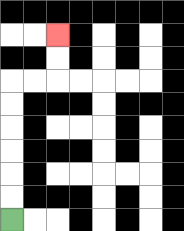{'start': '[0, 9]', 'end': '[2, 1]', 'path_directions': 'U,U,U,U,U,U,R,R,U,U', 'path_coordinates': '[[0, 9], [0, 8], [0, 7], [0, 6], [0, 5], [0, 4], [0, 3], [1, 3], [2, 3], [2, 2], [2, 1]]'}